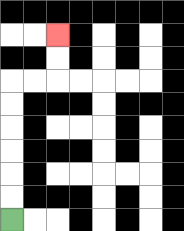{'start': '[0, 9]', 'end': '[2, 1]', 'path_directions': 'U,U,U,U,U,U,R,R,U,U', 'path_coordinates': '[[0, 9], [0, 8], [0, 7], [0, 6], [0, 5], [0, 4], [0, 3], [1, 3], [2, 3], [2, 2], [2, 1]]'}